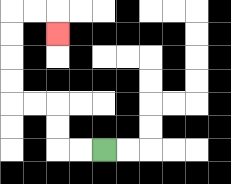{'start': '[4, 6]', 'end': '[2, 1]', 'path_directions': 'L,L,U,U,L,L,U,U,U,U,R,R,D', 'path_coordinates': '[[4, 6], [3, 6], [2, 6], [2, 5], [2, 4], [1, 4], [0, 4], [0, 3], [0, 2], [0, 1], [0, 0], [1, 0], [2, 0], [2, 1]]'}